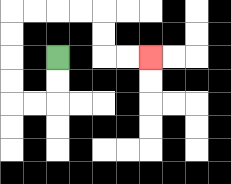{'start': '[2, 2]', 'end': '[6, 2]', 'path_directions': 'D,D,L,L,U,U,U,U,R,R,R,R,D,D,R,R', 'path_coordinates': '[[2, 2], [2, 3], [2, 4], [1, 4], [0, 4], [0, 3], [0, 2], [0, 1], [0, 0], [1, 0], [2, 0], [3, 0], [4, 0], [4, 1], [4, 2], [5, 2], [6, 2]]'}